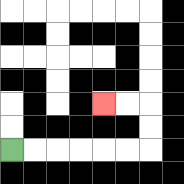{'start': '[0, 6]', 'end': '[4, 4]', 'path_directions': 'R,R,R,R,R,R,U,U,L,L', 'path_coordinates': '[[0, 6], [1, 6], [2, 6], [3, 6], [4, 6], [5, 6], [6, 6], [6, 5], [6, 4], [5, 4], [4, 4]]'}